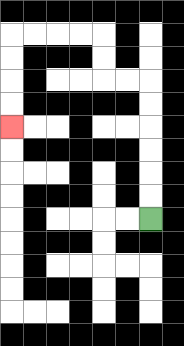{'start': '[6, 9]', 'end': '[0, 5]', 'path_directions': 'U,U,U,U,U,U,L,L,U,U,L,L,L,L,D,D,D,D', 'path_coordinates': '[[6, 9], [6, 8], [6, 7], [6, 6], [6, 5], [6, 4], [6, 3], [5, 3], [4, 3], [4, 2], [4, 1], [3, 1], [2, 1], [1, 1], [0, 1], [0, 2], [0, 3], [0, 4], [0, 5]]'}